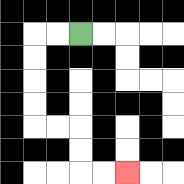{'start': '[3, 1]', 'end': '[5, 7]', 'path_directions': 'L,L,D,D,D,D,R,R,D,D,R,R', 'path_coordinates': '[[3, 1], [2, 1], [1, 1], [1, 2], [1, 3], [1, 4], [1, 5], [2, 5], [3, 5], [3, 6], [3, 7], [4, 7], [5, 7]]'}